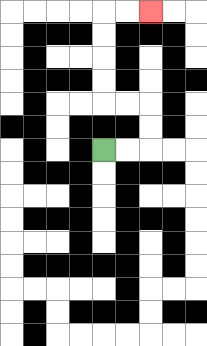{'start': '[4, 6]', 'end': '[6, 0]', 'path_directions': 'R,R,U,U,L,L,U,U,U,U,R,R', 'path_coordinates': '[[4, 6], [5, 6], [6, 6], [6, 5], [6, 4], [5, 4], [4, 4], [4, 3], [4, 2], [4, 1], [4, 0], [5, 0], [6, 0]]'}